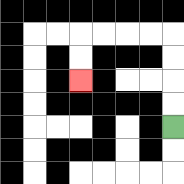{'start': '[7, 5]', 'end': '[3, 3]', 'path_directions': 'U,U,U,U,L,L,L,L,D,D', 'path_coordinates': '[[7, 5], [7, 4], [7, 3], [7, 2], [7, 1], [6, 1], [5, 1], [4, 1], [3, 1], [3, 2], [3, 3]]'}